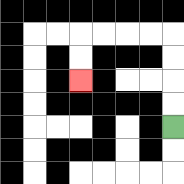{'start': '[7, 5]', 'end': '[3, 3]', 'path_directions': 'U,U,U,U,L,L,L,L,D,D', 'path_coordinates': '[[7, 5], [7, 4], [7, 3], [7, 2], [7, 1], [6, 1], [5, 1], [4, 1], [3, 1], [3, 2], [3, 3]]'}